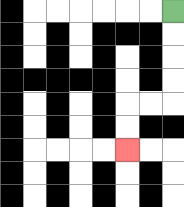{'start': '[7, 0]', 'end': '[5, 6]', 'path_directions': 'D,D,D,D,L,L,D,D', 'path_coordinates': '[[7, 0], [7, 1], [7, 2], [7, 3], [7, 4], [6, 4], [5, 4], [5, 5], [5, 6]]'}